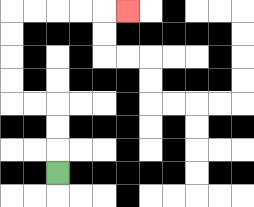{'start': '[2, 7]', 'end': '[5, 0]', 'path_directions': 'U,U,U,L,L,U,U,U,U,R,R,R,R,R', 'path_coordinates': '[[2, 7], [2, 6], [2, 5], [2, 4], [1, 4], [0, 4], [0, 3], [0, 2], [0, 1], [0, 0], [1, 0], [2, 0], [3, 0], [4, 0], [5, 0]]'}